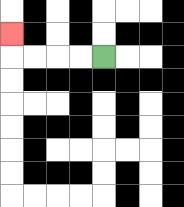{'start': '[4, 2]', 'end': '[0, 1]', 'path_directions': 'L,L,L,L,U', 'path_coordinates': '[[4, 2], [3, 2], [2, 2], [1, 2], [0, 2], [0, 1]]'}